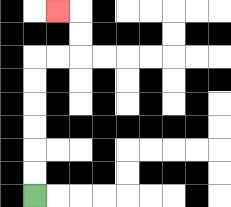{'start': '[1, 8]', 'end': '[2, 0]', 'path_directions': 'U,U,U,U,U,U,R,R,U,U,L', 'path_coordinates': '[[1, 8], [1, 7], [1, 6], [1, 5], [1, 4], [1, 3], [1, 2], [2, 2], [3, 2], [3, 1], [3, 0], [2, 0]]'}